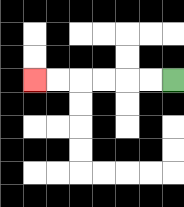{'start': '[7, 3]', 'end': '[1, 3]', 'path_directions': 'L,L,L,L,L,L', 'path_coordinates': '[[7, 3], [6, 3], [5, 3], [4, 3], [3, 3], [2, 3], [1, 3]]'}